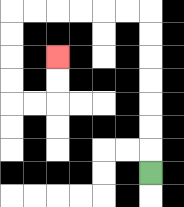{'start': '[6, 7]', 'end': '[2, 2]', 'path_directions': 'U,U,U,U,U,U,U,L,L,L,L,L,L,D,D,D,D,R,R,U,U', 'path_coordinates': '[[6, 7], [6, 6], [6, 5], [6, 4], [6, 3], [6, 2], [6, 1], [6, 0], [5, 0], [4, 0], [3, 0], [2, 0], [1, 0], [0, 0], [0, 1], [0, 2], [0, 3], [0, 4], [1, 4], [2, 4], [2, 3], [2, 2]]'}